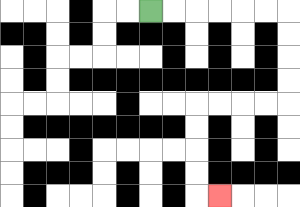{'start': '[6, 0]', 'end': '[9, 8]', 'path_directions': 'R,R,R,R,R,R,D,D,D,D,L,L,L,L,D,D,D,D,R', 'path_coordinates': '[[6, 0], [7, 0], [8, 0], [9, 0], [10, 0], [11, 0], [12, 0], [12, 1], [12, 2], [12, 3], [12, 4], [11, 4], [10, 4], [9, 4], [8, 4], [8, 5], [8, 6], [8, 7], [8, 8], [9, 8]]'}